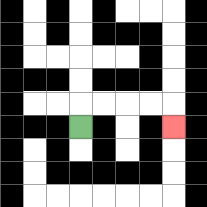{'start': '[3, 5]', 'end': '[7, 5]', 'path_directions': 'U,R,R,R,R,D', 'path_coordinates': '[[3, 5], [3, 4], [4, 4], [5, 4], [6, 4], [7, 4], [7, 5]]'}